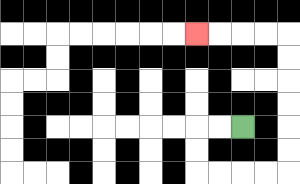{'start': '[10, 5]', 'end': '[8, 1]', 'path_directions': 'L,L,D,D,R,R,R,R,U,U,U,U,U,U,L,L,L,L', 'path_coordinates': '[[10, 5], [9, 5], [8, 5], [8, 6], [8, 7], [9, 7], [10, 7], [11, 7], [12, 7], [12, 6], [12, 5], [12, 4], [12, 3], [12, 2], [12, 1], [11, 1], [10, 1], [9, 1], [8, 1]]'}